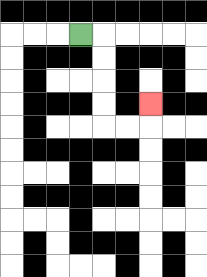{'start': '[3, 1]', 'end': '[6, 4]', 'path_directions': 'R,D,D,D,D,R,R,U', 'path_coordinates': '[[3, 1], [4, 1], [4, 2], [4, 3], [4, 4], [4, 5], [5, 5], [6, 5], [6, 4]]'}